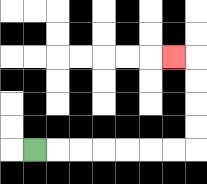{'start': '[1, 6]', 'end': '[7, 2]', 'path_directions': 'R,R,R,R,R,R,R,U,U,U,U,L', 'path_coordinates': '[[1, 6], [2, 6], [3, 6], [4, 6], [5, 6], [6, 6], [7, 6], [8, 6], [8, 5], [8, 4], [8, 3], [8, 2], [7, 2]]'}